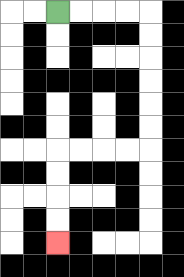{'start': '[2, 0]', 'end': '[2, 10]', 'path_directions': 'R,R,R,R,D,D,D,D,D,D,L,L,L,L,D,D,D,D', 'path_coordinates': '[[2, 0], [3, 0], [4, 0], [5, 0], [6, 0], [6, 1], [6, 2], [6, 3], [6, 4], [6, 5], [6, 6], [5, 6], [4, 6], [3, 6], [2, 6], [2, 7], [2, 8], [2, 9], [2, 10]]'}